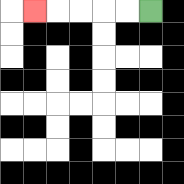{'start': '[6, 0]', 'end': '[1, 0]', 'path_directions': 'L,L,L,L,L', 'path_coordinates': '[[6, 0], [5, 0], [4, 0], [3, 0], [2, 0], [1, 0]]'}